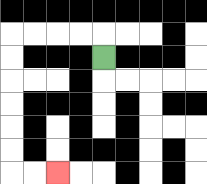{'start': '[4, 2]', 'end': '[2, 7]', 'path_directions': 'U,L,L,L,L,D,D,D,D,D,D,R,R', 'path_coordinates': '[[4, 2], [4, 1], [3, 1], [2, 1], [1, 1], [0, 1], [0, 2], [0, 3], [0, 4], [0, 5], [0, 6], [0, 7], [1, 7], [2, 7]]'}